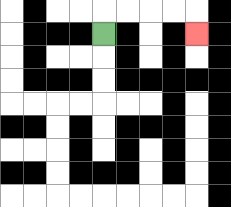{'start': '[4, 1]', 'end': '[8, 1]', 'path_directions': 'U,R,R,R,R,D', 'path_coordinates': '[[4, 1], [4, 0], [5, 0], [6, 0], [7, 0], [8, 0], [8, 1]]'}